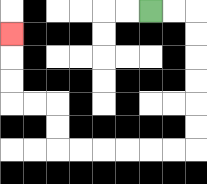{'start': '[6, 0]', 'end': '[0, 1]', 'path_directions': 'R,R,D,D,D,D,D,D,L,L,L,L,L,L,U,U,L,L,U,U,U', 'path_coordinates': '[[6, 0], [7, 0], [8, 0], [8, 1], [8, 2], [8, 3], [8, 4], [8, 5], [8, 6], [7, 6], [6, 6], [5, 6], [4, 6], [3, 6], [2, 6], [2, 5], [2, 4], [1, 4], [0, 4], [0, 3], [0, 2], [0, 1]]'}